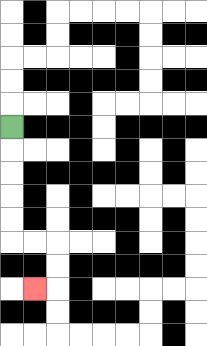{'start': '[0, 5]', 'end': '[1, 12]', 'path_directions': 'D,D,D,D,D,R,R,D,D,L', 'path_coordinates': '[[0, 5], [0, 6], [0, 7], [0, 8], [0, 9], [0, 10], [1, 10], [2, 10], [2, 11], [2, 12], [1, 12]]'}